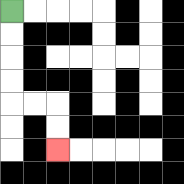{'start': '[0, 0]', 'end': '[2, 6]', 'path_directions': 'D,D,D,D,R,R,D,D', 'path_coordinates': '[[0, 0], [0, 1], [0, 2], [0, 3], [0, 4], [1, 4], [2, 4], [2, 5], [2, 6]]'}